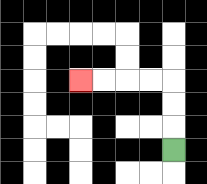{'start': '[7, 6]', 'end': '[3, 3]', 'path_directions': 'U,U,U,L,L,L,L', 'path_coordinates': '[[7, 6], [7, 5], [7, 4], [7, 3], [6, 3], [5, 3], [4, 3], [3, 3]]'}